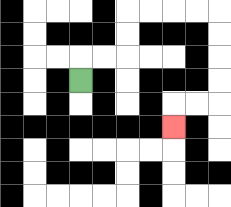{'start': '[3, 3]', 'end': '[7, 5]', 'path_directions': 'U,R,R,U,U,R,R,R,R,D,D,D,D,L,L,D', 'path_coordinates': '[[3, 3], [3, 2], [4, 2], [5, 2], [5, 1], [5, 0], [6, 0], [7, 0], [8, 0], [9, 0], [9, 1], [9, 2], [9, 3], [9, 4], [8, 4], [7, 4], [7, 5]]'}